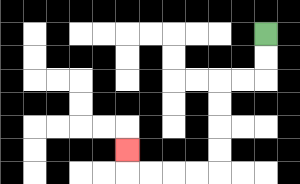{'start': '[11, 1]', 'end': '[5, 6]', 'path_directions': 'D,D,L,L,D,D,D,D,L,L,L,L,U', 'path_coordinates': '[[11, 1], [11, 2], [11, 3], [10, 3], [9, 3], [9, 4], [9, 5], [9, 6], [9, 7], [8, 7], [7, 7], [6, 7], [5, 7], [5, 6]]'}